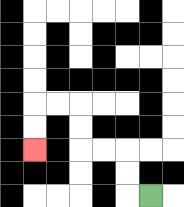{'start': '[6, 8]', 'end': '[1, 6]', 'path_directions': 'L,U,U,L,L,U,U,L,L,D,D', 'path_coordinates': '[[6, 8], [5, 8], [5, 7], [5, 6], [4, 6], [3, 6], [3, 5], [3, 4], [2, 4], [1, 4], [1, 5], [1, 6]]'}